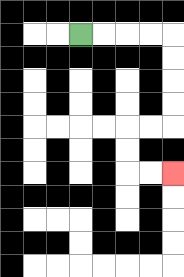{'start': '[3, 1]', 'end': '[7, 7]', 'path_directions': 'R,R,R,R,D,D,D,D,L,L,D,D,R,R', 'path_coordinates': '[[3, 1], [4, 1], [5, 1], [6, 1], [7, 1], [7, 2], [7, 3], [7, 4], [7, 5], [6, 5], [5, 5], [5, 6], [5, 7], [6, 7], [7, 7]]'}